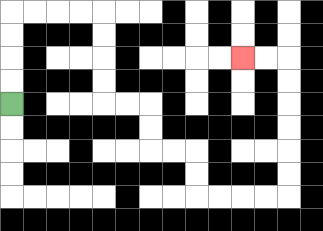{'start': '[0, 4]', 'end': '[10, 2]', 'path_directions': 'U,U,U,U,R,R,R,R,D,D,D,D,R,R,D,D,R,R,D,D,R,R,R,R,U,U,U,U,U,U,L,L', 'path_coordinates': '[[0, 4], [0, 3], [0, 2], [0, 1], [0, 0], [1, 0], [2, 0], [3, 0], [4, 0], [4, 1], [4, 2], [4, 3], [4, 4], [5, 4], [6, 4], [6, 5], [6, 6], [7, 6], [8, 6], [8, 7], [8, 8], [9, 8], [10, 8], [11, 8], [12, 8], [12, 7], [12, 6], [12, 5], [12, 4], [12, 3], [12, 2], [11, 2], [10, 2]]'}